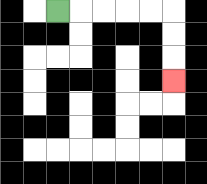{'start': '[2, 0]', 'end': '[7, 3]', 'path_directions': 'R,R,R,R,R,D,D,D', 'path_coordinates': '[[2, 0], [3, 0], [4, 0], [5, 0], [6, 0], [7, 0], [7, 1], [7, 2], [7, 3]]'}